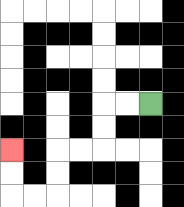{'start': '[6, 4]', 'end': '[0, 6]', 'path_directions': 'L,L,D,D,L,L,D,D,L,L,U,U', 'path_coordinates': '[[6, 4], [5, 4], [4, 4], [4, 5], [4, 6], [3, 6], [2, 6], [2, 7], [2, 8], [1, 8], [0, 8], [0, 7], [0, 6]]'}